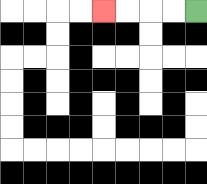{'start': '[8, 0]', 'end': '[4, 0]', 'path_directions': 'L,L,L,L', 'path_coordinates': '[[8, 0], [7, 0], [6, 0], [5, 0], [4, 0]]'}